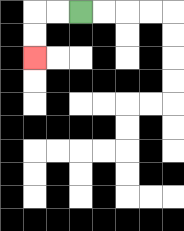{'start': '[3, 0]', 'end': '[1, 2]', 'path_directions': 'L,L,D,D', 'path_coordinates': '[[3, 0], [2, 0], [1, 0], [1, 1], [1, 2]]'}